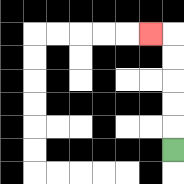{'start': '[7, 6]', 'end': '[6, 1]', 'path_directions': 'U,U,U,U,U,L', 'path_coordinates': '[[7, 6], [7, 5], [7, 4], [7, 3], [7, 2], [7, 1], [6, 1]]'}